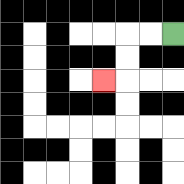{'start': '[7, 1]', 'end': '[4, 3]', 'path_directions': 'L,L,D,D,L', 'path_coordinates': '[[7, 1], [6, 1], [5, 1], [5, 2], [5, 3], [4, 3]]'}